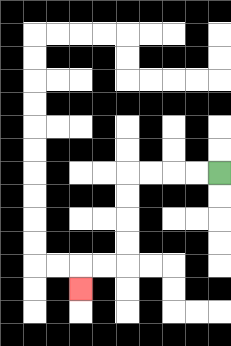{'start': '[9, 7]', 'end': '[3, 12]', 'path_directions': 'L,L,L,L,D,D,D,D,L,L,D', 'path_coordinates': '[[9, 7], [8, 7], [7, 7], [6, 7], [5, 7], [5, 8], [5, 9], [5, 10], [5, 11], [4, 11], [3, 11], [3, 12]]'}